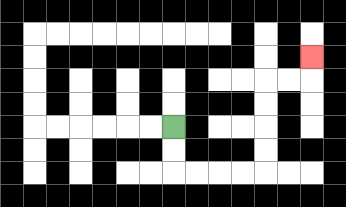{'start': '[7, 5]', 'end': '[13, 2]', 'path_directions': 'D,D,R,R,R,R,U,U,U,U,R,R,U', 'path_coordinates': '[[7, 5], [7, 6], [7, 7], [8, 7], [9, 7], [10, 7], [11, 7], [11, 6], [11, 5], [11, 4], [11, 3], [12, 3], [13, 3], [13, 2]]'}